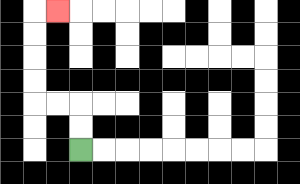{'start': '[3, 6]', 'end': '[2, 0]', 'path_directions': 'U,U,L,L,U,U,U,U,R', 'path_coordinates': '[[3, 6], [3, 5], [3, 4], [2, 4], [1, 4], [1, 3], [1, 2], [1, 1], [1, 0], [2, 0]]'}